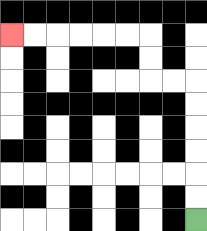{'start': '[8, 9]', 'end': '[0, 1]', 'path_directions': 'U,U,U,U,U,U,L,L,U,U,L,L,L,L,L,L', 'path_coordinates': '[[8, 9], [8, 8], [8, 7], [8, 6], [8, 5], [8, 4], [8, 3], [7, 3], [6, 3], [6, 2], [6, 1], [5, 1], [4, 1], [3, 1], [2, 1], [1, 1], [0, 1]]'}